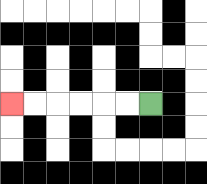{'start': '[6, 4]', 'end': '[0, 4]', 'path_directions': 'L,L,L,L,L,L', 'path_coordinates': '[[6, 4], [5, 4], [4, 4], [3, 4], [2, 4], [1, 4], [0, 4]]'}